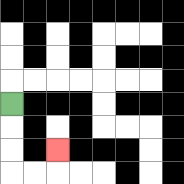{'start': '[0, 4]', 'end': '[2, 6]', 'path_directions': 'D,D,D,R,R,U', 'path_coordinates': '[[0, 4], [0, 5], [0, 6], [0, 7], [1, 7], [2, 7], [2, 6]]'}